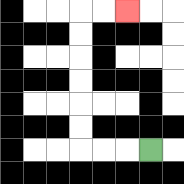{'start': '[6, 6]', 'end': '[5, 0]', 'path_directions': 'L,L,L,U,U,U,U,U,U,R,R', 'path_coordinates': '[[6, 6], [5, 6], [4, 6], [3, 6], [3, 5], [3, 4], [3, 3], [3, 2], [3, 1], [3, 0], [4, 0], [5, 0]]'}